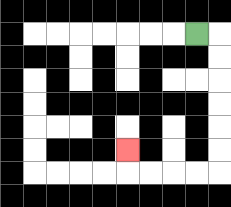{'start': '[8, 1]', 'end': '[5, 6]', 'path_directions': 'R,D,D,D,D,D,D,L,L,L,L,U', 'path_coordinates': '[[8, 1], [9, 1], [9, 2], [9, 3], [9, 4], [9, 5], [9, 6], [9, 7], [8, 7], [7, 7], [6, 7], [5, 7], [5, 6]]'}